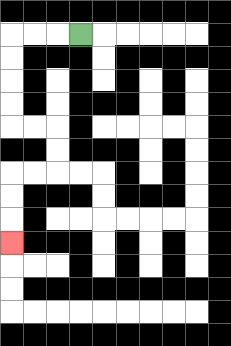{'start': '[3, 1]', 'end': '[0, 10]', 'path_directions': 'L,L,L,D,D,D,D,R,R,D,D,L,L,D,D,D', 'path_coordinates': '[[3, 1], [2, 1], [1, 1], [0, 1], [0, 2], [0, 3], [0, 4], [0, 5], [1, 5], [2, 5], [2, 6], [2, 7], [1, 7], [0, 7], [0, 8], [0, 9], [0, 10]]'}